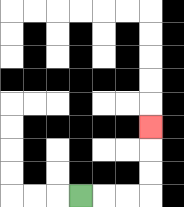{'start': '[3, 8]', 'end': '[6, 5]', 'path_directions': 'R,R,R,U,U,U', 'path_coordinates': '[[3, 8], [4, 8], [5, 8], [6, 8], [6, 7], [6, 6], [6, 5]]'}